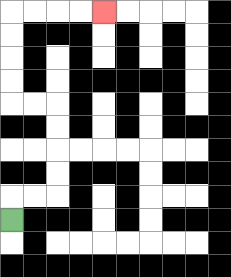{'start': '[0, 9]', 'end': '[4, 0]', 'path_directions': 'U,R,R,U,U,U,U,L,L,U,U,U,U,R,R,R,R', 'path_coordinates': '[[0, 9], [0, 8], [1, 8], [2, 8], [2, 7], [2, 6], [2, 5], [2, 4], [1, 4], [0, 4], [0, 3], [0, 2], [0, 1], [0, 0], [1, 0], [2, 0], [3, 0], [4, 0]]'}